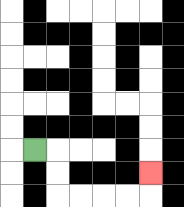{'start': '[1, 6]', 'end': '[6, 7]', 'path_directions': 'R,D,D,R,R,R,R,U', 'path_coordinates': '[[1, 6], [2, 6], [2, 7], [2, 8], [3, 8], [4, 8], [5, 8], [6, 8], [6, 7]]'}